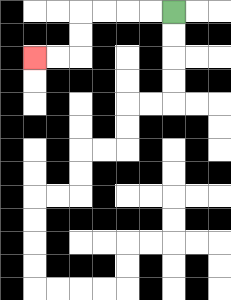{'start': '[7, 0]', 'end': '[1, 2]', 'path_directions': 'L,L,L,L,D,D,L,L', 'path_coordinates': '[[7, 0], [6, 0], [5, 0], [4, 0], [3, 0], [3, 1], [3, 2], [2, 2], [1, 2]]'}